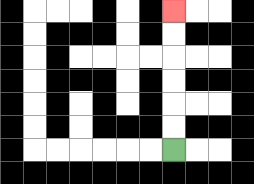{'start': '[7, 6]', 'end': '[7, 0]', 'path_directions': 'U,U,U,U,U,U', 'path_coordinates': '[[7, 6], [7, 5], [7, 4], [7, 3], [7, 2], [7, 1], [7, 0]]'}